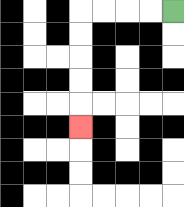{'start': '[7, 0]', 'end': '[3, 5]', 'path_directions': 'L,L,L,L,D,D,D,D,D', 'path_coordinates': '[[7, 0], [6, 0], [5, 0], [4, 0], [3, 0], [3, 1], [3, 2], [3, 3], [3, 4], [3, 5]]'}